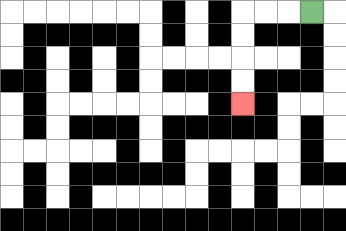{'start': '[13, 0]', 'end': '[10, 4]', 'path_directions': 'L,L,L,D,D,D,D', 'path_coordinates': '[[13, 0], [12, 0], [11, 0], [10, 0], [10, 1], [10, 2], [10, 3], [10, 4]]'}